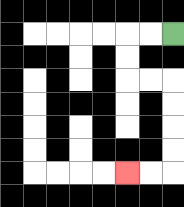{'start': '[7, 1]', 'end': '[5, 7]', 'path_directions': 'L,L,D,D,R,R,D,D,D,D,L,L', 'path_coordinates': '[[7, 1], [6, 1], [5, 1], [5, 2], [5, 3], [6, 3], [7, 3], [7, 4], [7, 5], [7, 6], [7, 7], [6, 7], [5, 7]]'}